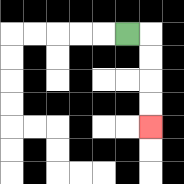{'start': '[5, 1]', 'end': '[6, 5]', 'path_directions': 'R,D,D,D,D', 'path_coordinates': '[[5, 1], [6, 1], [6, 2], [6, 3], [6, 4], [6, 5]]'}